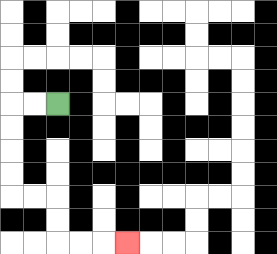{'start': '[2, 4]', 'end': '[5, 10]', 'path_directions': 'L,L,D,D,D,D,R,R,D,D,R,R,R', 'path_coordinates': '[[2, 4], [1, 4], [0, 4], [0, 5], [0, 6], [0, 7], [0, 8], [1, 8], [2, 8], [2, 9], [2, 10], [3, 10], [4, 10], [5, 10]]'}